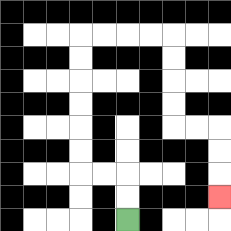{'start': '[5, 9]', 'end': '[9, 8]', 'path_directions': 'U,U,L,L,U,U,U,U,U,U,R,R,R,R,D,D,D,D,R,R,D,D,D', 'path_coordinates': '[[5, 9], [5, 8], [5, 7], [4, 7], [3, 7], [3, 6], [3, 5], [3, 4], [3, 3], [3, 2], [3, 1], [4, 1], [5, 1], [6, 1], [7, 1], [7, 2], [7, 3], [7, 4], [7, 5], [8, 5], [9, 5], [9, 6], [9, 7], [9, 8]]'}